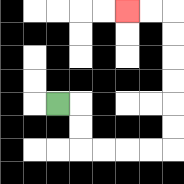{'start': '[2, 4]', 'end': '[5, 0]', 'path_directions': 'R,D,D,R,R,R,R,U,U,U,U,U,U,L,L', 'path_coordinates': '[[2, 4], [3, 4], [3, 5], [3, 6], [4, 6], [5, 6], [6, 6], [7, 6], [7, 5], [7, 4], [7, 3], [7, 2], [7, 1], [7, 0], [6, 0], [5, 0]]'}